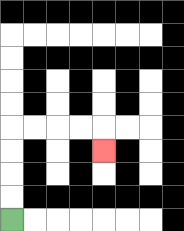{'start': '[0, 9]', 'end': '[4, 6]', 'path_directions': 'U,U,U,U,R,R,R,R,D', 'path_coordinates': '[[0, 9], [0, 8], [0, 7], [0, 6], [0, 5], [1, 5], [2, 5], [3, 5], [4, 5], [4, 6]]'}